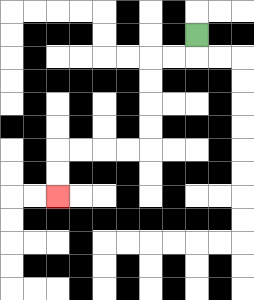{'start': '[8, 1]', 'end': '[2, 8]', 'path_directions': 'D,L,L,D,D,D,D,L,L,L,L,D,D', 'path_coordinates': '[[8, 1], [8, 2], [7, 2], [6, 2], [6, 3], [6, 4], [6, 5], [6, 6], [5, 6], [4, 6], [3, 6], [2, 6], [2, 7], [2, 8]]'}